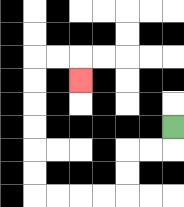{'start': '[7, 5]', 'end': '[3, 3]', 'path_directions': 'D,L,L,D,D,L,L,L,L,U,U,U,U,U,U,R,R,D', 'path_coordinates': '[[7, 5], [7, 6], [6, 6], [5, 6], [5, 7], [5, 8], [4, 8], [3, 8], [2, 8], [1, 8], [1, 7], [1, 6], [1, 5], [1, 4], [1, 3], [1, 2], [2, 2], [3, 2], [3, 3]]'}